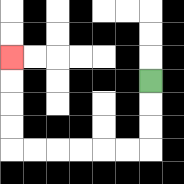{'start': '[6, 3]', 'end': '[0, 2]', 'path_directions': 'D,D,D,L,L,L,L,L,L,U,U,U,U', 'path_coordinates': '[[6, 3], [6, 4], [6, 5], [6, 6], [5, 6], [4, 6], [3, 6], [2, 6], [1, 6], [0, 6], [0, 5], [0, 4], [0, 3], [0, 2]]'}